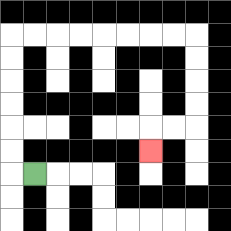{'start': '[1, 7]', 'end': '[6, 6]', 'path_directions': 'L,U,U,U,U,U,U,R,R,R,R,R,R,R,R,D,D,D,D,L,L,D', 'path_coordinates': '[[1, 7], [0, 7], [0, 6], [0, 5], [0, 4], [0, 3], [0, 2], [0, 1], [1, 1], [2, 1], [3, 1], [4, 1], [5, 1], [6, 1], [7, 1], [8, 1], [8, 2], [8, 3], [8, 4], [8, 5], [7, 5], [6, 5], [6, 6]]'}